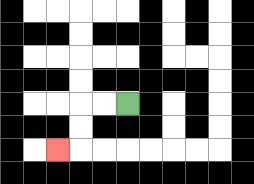{'start': '[5, 4]', 'end': '[2, 6]', 'path_directions': 'L,L,D,D,L', 'path_coordinates': '[[5, 4], [4, 4], [3, 4], [3, 5], [3, 6], [2, 6]]'}